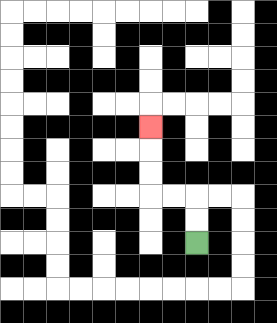{'start': '[8, 10]', 'end': '[6, 5]', 'path_directions': 'U,U,L,L,U,U,U', 'path_coordinates': '[[8, 10], [8, 9], [8, 8], [7, 8], [6, 8], [6, 7], [6, 6], [6, 5]]'}